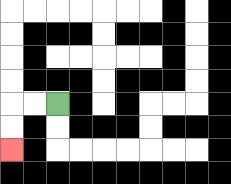{'start': '[2, 4]', 'end': '[0, 6]', 'path_directions': 'L,L,D,D', 'path_coordinates': '[[2, 4], [1, 4], [0, 4], [0, 5], [0, 6]]'}